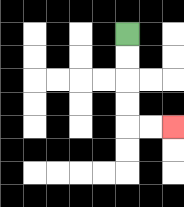{'start': '[5, 1]', 'end': '[7, 5]', 'path_directions': 'D,D,D,D,R,R', 'path_coordinates': '[[5, 1], [5, 2], [5, 3], [5, 4], [5, 5], [6, 5], [7, 5]]'}